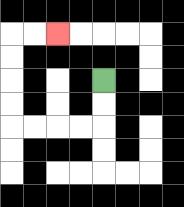{'start': '[4, 3]', 'end': '[2, 1]', 'path_directions': 'D,D,L,L,L,L,U,U,U,U,R,R', 'path_coordinates': '[[4, 3], [4, 4], [4, 5], [3, 5], [2, 5], [1, 5], [0, 5], [0, 4], [0, 3], [0, 2], [0, 1], [1, 1], [2, 1]]'}